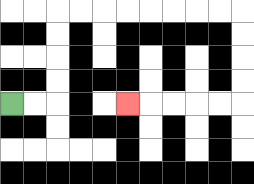{'start': '[0, 4]', 'end': '[5, 4]', 'path_directions': 'R,R,U,U,U,U,R,R,R,R,R,R,R,R,D,D,D,D,L,L,L,L,L', 'path_coordinates': '[[0, 4], [1, 4], [2, 4], [2, 3], [2, 2], [2, 1], [2, 0], [3, 0], [4, 0], [5, 0], [6, 0], [7, 0], [8, 0], [9, 0], [10, 0], [10, 1], [10, 2], [10, 3], [10, 4], [9, 4], [8, 4], [7, 4], [6, 4], [5, 4]]'}